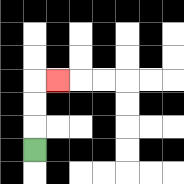{'start': '[1, 6]', 'end': '[2, 3]', 'path_directions': 'U,U,U,R', 'path_coordinates': '[[1, 6], [1, 5], [1, 4], [1, 3], [2, 3]]'}